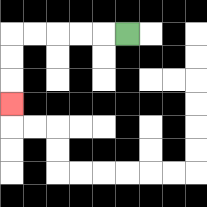{'start': '[5, 1]', 'end': '[0, 4]', 'path_directions': 'L,L,L,L,L,D,D,D', 'path_coordinates': '[[5, 1], [4, 1], [3, 1], [2, 1], [1, 1], [0, 1], [0, 2], [0, 3], [0, 4]]'}